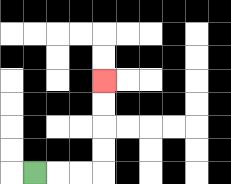{'start': '[1, 7]', 'end': '[4, 3]', 'path_directions': 'R,R,R,U,U,U,U', 'path_coordinates': '[[1, 7], [2, 7], [3, 7], [4, 7], [4, 6], [4, 5], [4, 4], [4, 3]]'}